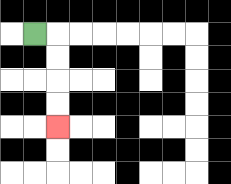{'start': '[1, 1]', 'end': '[2, 5]', 'path_directions': 'R,D,D,D,D', 'path_coordinates': '[[1, 1], [2, 1], [2, 2], [2, 3], [2, 4], [2, 5]]'}